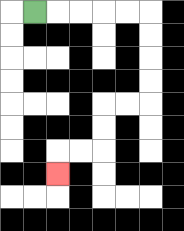{'start': '[1, 0]', 'end': '[2, 7]', 'path_directions': 'R,R,R,R,R,D,D,D,D,L,L,D,D,L,L,D', 'path_coordinates': '[[1, 0], [2, 0], [3, 0], [4, 0], [5, 0], [6, 0], [6, 1], [6, 2], [6, 3], [6, 4], [5, 4], [4, 4], [4, 5], [4, 6], [3, 6], [2, 6], [2, 7]]'}